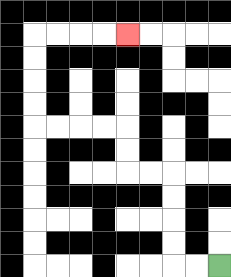{'start': '[9, 11]', 'end': '[5, 1]', 'path_directions': 'L,L,U,U,U,U,L,L,U,U,L,L,L,L,U,U,U,U,R,R,R,R', 'path_coordinates': '[[9, 11], [8, 11], [7, 11], [7, 10], [7, 9], [7, 8], [7, 7], [6, 7], [5, 7], [5, 6], [5, 5], [4, 5], [3, 5], [2, 5], [1, 5], [1, 4], [1, 3], [1, 2], [1, 1], [2, 1], [3, 1], [4, 1], [5, 1]]'}